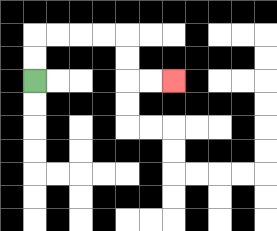{'start': '[1, 3]', 'end': '[7, 3]', 'path_directions': 'U,U,R,R,R,R,D,D,R,R', 'path_coordinates': '[[1, 3], [1, 2], [1, 1], [2, 1], [3, 1], [4, 1], [5, 1], [5, 2], [5, 3], [6, 3], [7, 3]]'}